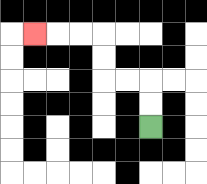{'start': '[6, 5]', 'end': '[1, 1]', 'path_directions': 'U,U,L,L,U,U,L,L,L', 'path_coordinates': '[[6, 5], [6, 4], [6, 3], [5, 3], [4, 3], [4, 2], [4, 1], [3, 1], [2, 1], [1, 1]]'}